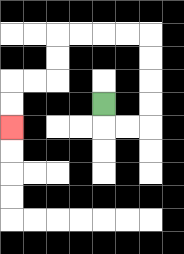{'start': '[4, 4]', 'end': '[0, 5]', 'path_directions': 'D,R,R,U,U,U,U,L,L,L,L,D,D,L,L,D,D', 'path_coordinates': '[[4, 4], [4, 5], [5, 5], [6, 5], [6, 4], [6, 3], [6, 2], [6, 1], [5, 1], [4, 1], [3, 1], [2, 1], [2, 2], [2, 3], [1, 3], [0, 3], [0, 4], [0, 5]]'}